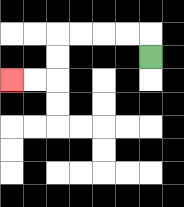{'start': '[6, 2]', 'end': '[0, 3]', 'path_directions': 'U,L,L,L,L,D,D,L,L', 'path_coordinates': '[[6, 2], [6, 1], [5, 1], [4, 1], [3, 1], [2, 1], [2, 2], [2, 3], [1, 3], [0, 3]]'}